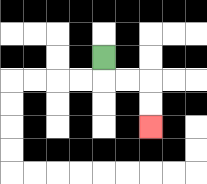{'start': '[4, 2]', 'end': '[6, 5]', 'path_directions': 'D,R,R,D,D', 'path_coordinates': '[[4, 2], [4, 3], [5, 3], [6, 3], [6, 4], [6, 5]]'}